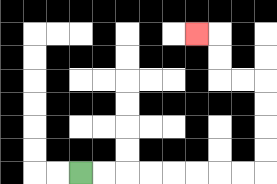{'start': '[3, 7]', 'end': '[8, 1]', 'path_directions': 'R,R,R,R,R,R,R,R,U,U,U,U,L,L,U,U,L', 'path_coordinates': '[[3, 7], [4, 7], [5, 7], [6, 7], [7, 7], [8, 7], [9, 7], [10, 7], [11, 7], [11, 6], [11, 5], [11, 4], [11, 3], [10, 3], [9, 3], [9, 2], [9, 1], [8, 1]]'}